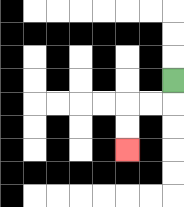{'start': '[7, 3]', 'end': '[5, 6]', 'path_directions': 'D,L,L,D,D', 'path_coordinates': '[[7, 3], [7, 4], [6, 4], [5, 4], [5, 5], [5, 6]]'}